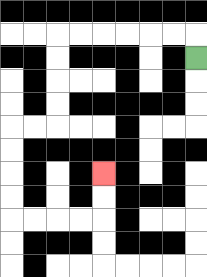{'start': '[8, 2]', 'end': '[4, 7]', 'path_directions': 'U,L,L,L,L,L,L,D,D,D,D,L,L,D,D,D,D,R,R,R,R,U,U', 'path_coordinates': '[[8, 2], [8, 1], [7, 1], [6, 1], [5, 1], [4, 1], [3, 1], [2, 1], [2, 2], [2, 3], [2, 4], [2, 5], [1, 5], [0, 5], [0, 6], [0, 7], [0, 8], [0, 9], [1, 9], [2, 9], [3, 9], [4, 9], [4, 8], [4, 7]]'}